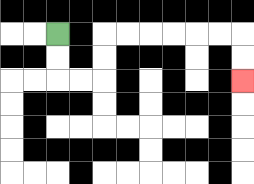{'start': '[2, 1]', 'end': '[10, 3]', 'path_directions': 'D,D,R,R,U,U,R,R,R,R,R,R,D,D', 'path_coordinates': '[[2, 1], [2, 2], [2, 3], [3, 3], [4, 3], [4, 2], [4, 1], [5, 1], [6, 1], [7, 1], [8, 1], [9, 1], [10, 1], [10, 2], [10, 3]]'}